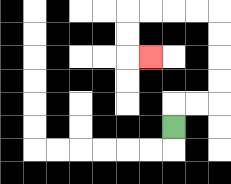{'start': '[7, 5]', 'end': '[6, 2]', 'path_directions': 'U,R,R,U,U,U,U,L,L,L,L,D,D,R', 'path_coordinates': '[[7, 5], [7, 4], [8, 4], [9, 4], [9, 3], [9, 2], [9, 1], [9, 0], [8, 0], [7, 0], [6, 0], [5, 0], [5, 1], [5, 2], [6, 2]]'}